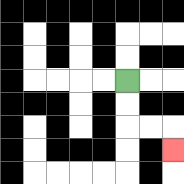{'start': '[5, 3]', 'end': '[7, 6]', 'path_directions': 'D,D,R,R,D', 'path_coordinates': '[[5, 3], [5, 4], [5, 5], [6, 5], [7, 5], [7, 6]]'}